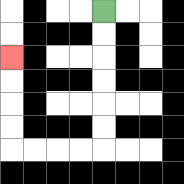{'start': '[4, 0]', 'end': '[0, 2]', 'path_directions': 'D,D,D,D,D,D,L,L,L,L,U,U,U,U', 'path_coordinates': '[[4, 0], [4, 1], [4, 2], [4, 3], [4, 4], [4, 5], [4, 6], [3, 6], [2, 6], [1, 6], [0, 6], [0, 5], [0, 4], [0, 3], [0, 2]]'}